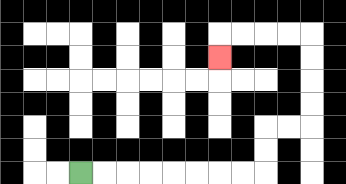{'start': '[3, 7]', 'end': '[9, 2]', 'path_directions': 'R,R,R,R,R,R,R,R,U,U,R,R,U,U,U,U,L,L,L,L,D', 'path_coordinates': '[[3, 7], [4, 7], [5, 7], [6, 7], [7, 7], [8, 7], [9, 7], [10, 7], [11, 7], [11, 6], [11, 5], [12, 5], [13, 5], [13, 4], [13, 3], [13, 2], [13, 1], [12, 1], [11, 1], [10, 1], [9, 1], [9, 2]]'}